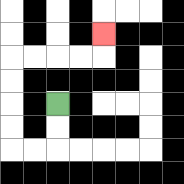{'start': '[2, 4]', 'end': '[4, 1]', 'path_directions': 'D,D,L,L,U,U,U,U,R,R,R,R,U', 'path_coordinates': '[[2, 4], [2, 5], [2, 6], [1, 6], [0, 6], [0, 5], [0, 4], [0, 3], [0, 2], [1, 2], [2, 2], [3, 2], [4, 2], [4, 1]]'}